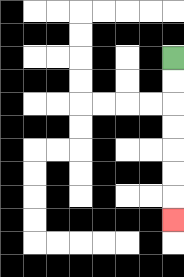{'start': '[7, 2]', 'end': '[7, 9]', 'path_directions': 'D,D,D,D,D,D,D', 'path_coordinates': '[[7, 2], [7, 3], [7, 4], [7, 5], [7, 6], [7, 7], [7, 8], [7, 9]]'}